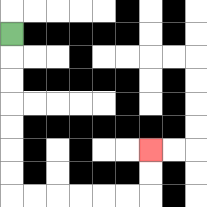{'start': '[0, 1]', 'end': '[6, 6]', 'path_directions': 'D,D,D,D,D,D,D,R,R,R,R,R,R,U,U', 'path_coordinates': '[[0, 1], [0, 2], [0, 3], [0, 4], [0, 5], [0, 6], [0, 7], [0, 8], [1, 8], [2, 8], [3, 8], [4, 8], [5, 8], [6, 8], [6, 7], [6, 6]]'}